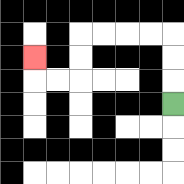{'start': '[7, 4]', 'end': '[1, 2]', 'path_directions': 'U,U,U,L,L,L,L,D,D,L,L,U', 'path_coordinates': '[[7, 4], [7, 3], [7, 2], [7, 1], [6, 1], [5, 1], [4, 1], [3, 1], [3, 2], [3, 3], [2, 3], [1, 3], [1, 2]]'}